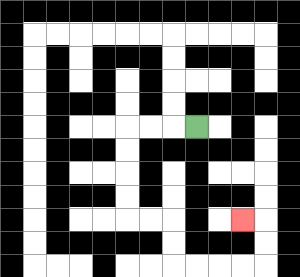{'start': '[8, 5]', 'end': '[10, 9]', 'path_directions': 'L,L,L,D,D,D,D,R,R,D,D,R,R,R,R,U,U,L', 'path_coordinates': '[[8, 5], [7, 5], [6, 5], [5, 5], [5, 6], [5, 7], [5, 8], [5, 9], [6, 9], [7, 9], [7, 10], [7, 11], [8, 11], [9, 11], [10, 11], [11, 11], [11, 10], [11, 9], [10, 9]]'}